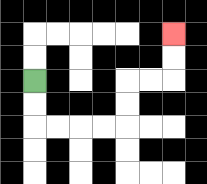{'start': '[1, 3]', 'end': '[7, 1]', 'path_directions': 'D,D,R,R,R,R,U,U,R,R,U,U', 'path_coordinates': '[[1, 3], [1, 4], [1, 5], [2, 5], [3, 5], [4, 5], [5, 5], [5, 4], [5, 3], [6, 3], [7, 3], [7, 2], [7, 1]]'}